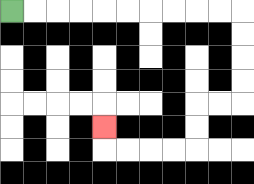{'start': '[0, 0]', 'end': '[4, 5]', 'path_directions': 'R,R,R,R,R,R,R,R,R,R,D,D,D,D,L,L,D,D,L,L,L,L,U', 'path_coordinates': '[[0, 0], [1, 0], [2, 0], [3, 0], [4, 0], [5, 0], [6, 0], [7, 0], [8, 0], [9, 0], [10, 0], [10, 1], [10, 2], [10, 3], [10, 4], [9, 4], [8, 4], [8, 5], [8, 6], [7, 6], [6, 6], [5, 6], [4, 6], [4, 5]]'}